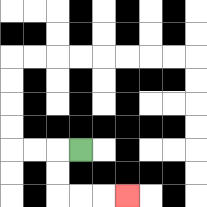{'start': '[3, 6]', 'end': '[5, 8]', 'path_directions': 'L,D,D,R,R,R', 'path_coordinates': '[[3, 6], [2, 6], [2, 7], [2, 8], [3, 8], [4, 8], [5, 8]]'}